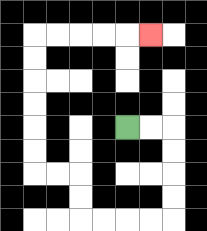{'start': '[5, 5]', 'end': '[6, 1]', 'path_directions': 'R,R,D,D,D,D,L,L,L,L,U,U,L,L,U,U,U,U,U,U,R,R,R,R,R', 'path_coordinates': '[[5, 5], [6, 5], [7, 5], [7, 6], [7, 7], [7, 8], [7, 9], [6, 9], [5, 9], [4, 9], [3, 9], [3, 8], [3, 7], [2, 7], [1, 7], [1, 6], [1, 5], [1, 4], [1, 3], [1, 2], [1, 1], [2, 1], [3, 1], [4, 1], [5, 1], [6, 1]]'}